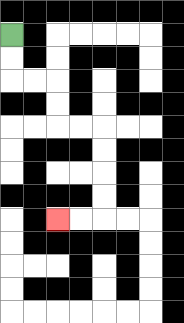{'start': '[0, 1]', 'end': '[2, 9]', 'path_directions': 'D,D,R,R,D,D,R,R,D,D,D,D,L,L', 'path_coordinates': '[[0, 1], [0, 2], [0, 3], [1, 3], [2, 3], [2, 4], [2, 5], [3, 5], [4, 5], [4, 6], [4, 7], [4, 8], [4, 9], [3, 9], [2, 9]]'}